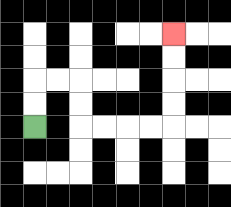{'start': '[1, 5]', 'end': '[7, 1]', 'path_directions': 'U,U,R,R,D,D,R,R,R,R,U,U,U,U', 'path_coordinates': '[[1, 5], [1, 4], [1, 3], [2, 3], [3, 3], [3, 4], [3, 5], [4, 5], [5, 5], [6, 5], [7, 5], [7, 4], [7, 3], [7, 2], [7, 1]]'}